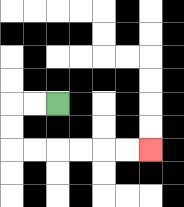{'start': '[2, 4]', 'end': '[6, 6]', 'path_directions': 'L,L,D,D,R,R,R,R,R,R', 'path_coordinates': '[[2, 4], [1, 4], [0, 4], [0, 5], [0, 6], [1, 6], [2, 6], [3, 6], [4, 6], [5, 6], [6, 6]]'}